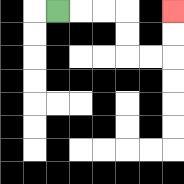{'start': '[2, 0]', 'end': '[7, 0]', 'path_directions': 'R,R,R,D,D,R,R,U,U', 'path_coordinates': '[[2, 0], [3, 0], [4, 0], [5, 0], [5, 1], [5, 2], [6, 2], [7, 2], [7, 1], [7, 0]]'}